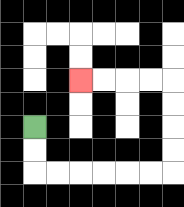{'start': '[1, 5]', 'end': '[3, 3]', 'path_directions': 'D,D,R,R,R,R,R,R,U,U,U,U,L,L,L,L', 'path_coordinates': '[[1, 5], [1, 6], [1, 7], [2, 7], [3, 7], [4, 7], [5, 7], [6, 7], [7, 7], [7, 6], [7, 5], [7, 4], [7, 3], [6, 3], [5, 3], [4, 3], [3, 3]]'}